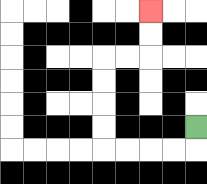{'start': '[8, 5]', 'end': '[6, 0]', 'path_directions': 'D,L,L,L,L,U,U,U,U,R,R,U,U', 'path_coordinates': '[[8, 5], [8, 6], [7, 6], [6, 6], [5, 6], [4, 6], [4, 5], [4, 4], [4, 3], [4, 2], [5, 2], [6, 2], [6, 1], [6, 0]]'}